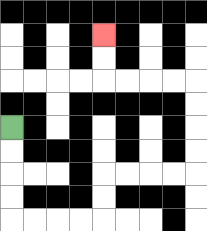{'start': '[0, 5]', 'end': '[4, 1]', 'path_directions': 'D,D,D,D,R,R,R,R,U,U,R,R,R,R,U,U,U,U,L,L,L,L,U,U', 'path_coordinates': '[[0, 5], [0, 6], [0, 7], [0, 8], [0, 9], [1, 9], [2, 9], [3, 9], [4, 9], [4, 8], [4, 7], [5, 7], [6, 7], [7, 7], [8, 7], [8, 6], [8, 5], [8, 4], [8, 3], [7, 3], [6, 3], [5, 3], [4, 3], [4, 2], [4, 1]]'}